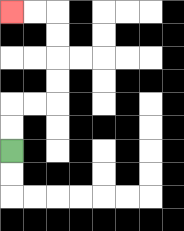{'start': '[0, 6]', 'end': '[0, 0]', 'path_directions': 'U,U,R,R,U,U,U,U,L,L', 'path_coordinates': '[[0, 6], [0, 5], [0, 4], [1, 4], [2, 4], [2, 3], [2, 2], [2, 1], [2, 0], [1, 0], [0, 0]]'}